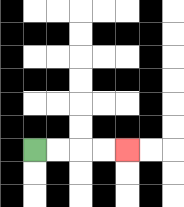{'start': '[1, 6]', 'end': '[5, 6]', 'path_directions': 'R,R,R,R', 'path_coordinates': '[[1, 6], [2, 6], [3, 6], [4, 6], [5, 6]]'}